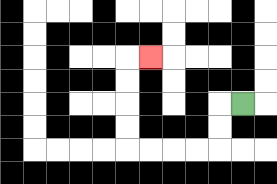{'start': '[10, 4]', 'end': '[6, 2]', 'path_directions': 'L,D,D,L,L,L,L,U,U,U,U,R', 'path_coordinates': '[[10, 4], [9, 4], [9, 5], [9, 6], [8, 6], [7, 6], [6, 6], [5, 6], [5, 5], [5, 4], [5, 3], [5, 2], [6, 2]]'}